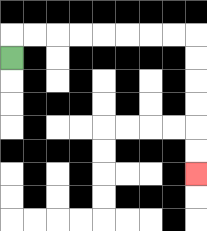{'start': '[0, 2]', 'end': '[8, 7]', 'path_directions': 'U,R,R,R,R,R,R,R,R,D,D,D,D,D,D', 'path_coordinates': '[[0, 2], [0, 1], [1, 1], [2, 1], [3, 1], [4, 1], [5, 1], [6, 1], [7, 1], [8, 1], [8, 2], [8, 3], [8, 4], [8, 5], [8, 6], [8, 7]]'}